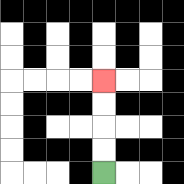{'start': '[4, 7]', 'end': '[4, 3]', 'path_directions': 'U,U,U,U', 'path_coordinates': '[[4, 7], [4, 6], [4, 5], [4, 4], [4, 3]]'}